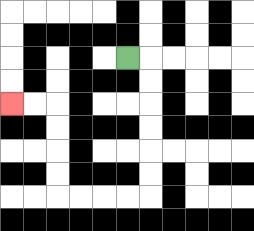{'start': '[5, 2]', 'end': '[0, 4]', 'path_directions': 'R,D,D,D,D,D,D,L,L,L,L,U,U,U,U,L,L', 'path_coordinates': '[[5, 2], [6, 2], [6, 3], [6, 4], [6, 5], [6, 6], [6, 7], [6, 8], [5, 8], [4, 8], [3, 8], [2, 8], [2, 7], [2, 6], [2, 5], [2, 4], [1, 4], [0, 4]]'}